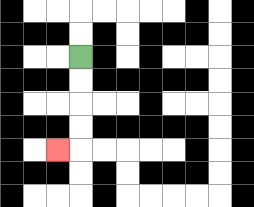{'start': '[3, 2]', 'end': '[2, 6]', 'path_directions': 'D,D,D,D,L', 'path_coordinates': '[[3, 2], [3, 3], [3, 4], [3, 5], [3, 6], [2, 6]]'}